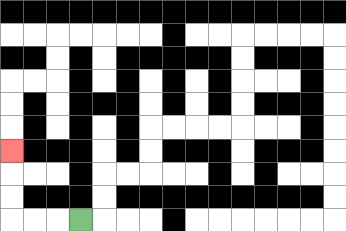{'start': '[3, 9]', 'end': '[0, 6]', 'path_directions': 'L,L,L,U,U,U', 'path_coordinates': '[[3, 9], [2, 9], [1, 9], [0, 9], [0, 8], [0, 7], [0, 6]]'}